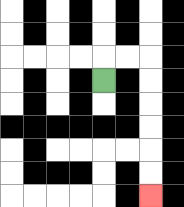{'start': '[4, 3]', 'end': '[6, 8]', 'path_directions': 'U,R,R,D,D,D,D,D,D', 'path_coordinates': '[[4, 3], [4, 2], [5, 2], [6, 2], [6, 3], [6, 4], [6, 5], [6, 6], [6, 7], [6, 8]]'}